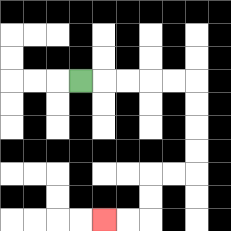{'start': '[3, 3]', 'end': '[4, 9]', 'path_directions': 'R,R,R,R,R,D,D,D,D,L,L,D,D,L,L', 'path_coordinates': '[[3, 3], [4, 3], [5, 3], [6, 3], [7, 3], [8, 3], [8, 4], [8, 5], [8, 6], [8, 7], [7, 7], [6, 7], [6, 8], [6, 9], [5, 9], [4, 9]]'}